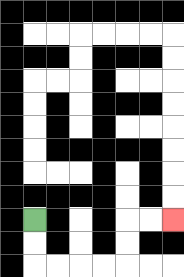{'start': '[1, 9]', 'end': '[7, 9]', 'path_directions': 'D,D,R,R,R,R,U,U,R,R', 'path_coordinates': '[[1, 9], [1, 10], [1, 11], [2, 11], [3, 11], [4, 11], [5, 11], [5, 10], [5, 9], [6, 9], [7, 9]]'}